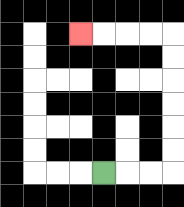{'start': '[4, 7]', 'end': '[3, 1]', 'path_directions': 'R,R,R,U,U,U,U,U,U,L,L,L,L', 'path_coordinates': '[[4, 7], [5, 7], [6, 7], [7, 7], [7, 6], [7, 5], [7, 4], [7, 3], [7, 2], [7, 1], [6, 1], [5, 1], [4, 1], [3, 1]]'}